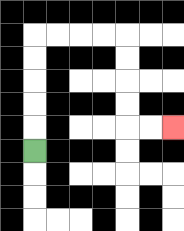{'start': '[1, 6]', 'end': '[7, 5]', 'path_directions': 'U,U,U,U,U,R,R,R,R,D,D,D,D,R,R', 'path_coordinates': '[[1, 6], [1, 5], [1, 4], [1, 3], [1, 2], [1, 1], [2, 1], [3, 1], [4, 1], [5, 1], [5, 2], [5, 3], [5, 4], [5, 5], [6, 5], [7, 5]]'}